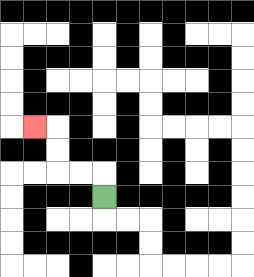{'start': '[4, 8]', 'end': '[1, 5]', 'path_directions': 'U,L,L,U,U,L', 'path_coordinates': '[[4, 8], [4, 7], [3, 7], [2, 7], [2, 6], [2, 5], [1, 5]]'}